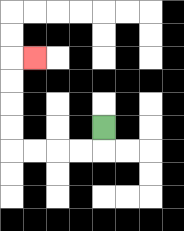{'start': '[4, 5]', 'end': '[1, 2]', 'path_directions': 'D,L,L,L,L,U,U,U,U,R', 'path_coordinates': '[[4, 5], [4, 6], [3, 6], [2, 6], [1, 6], [0, 6], [0, 5], [0, 4], [0, 3], [0, 2], [1, 2]]'}